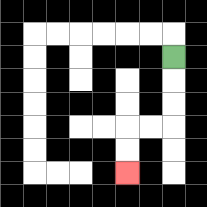{'start': '[7, 2]', 'end': '[5, 7]', 'path_directions': 'D,D,D,L,L,D,D', 'path_coordinates': '[[7, 2], [7, 3], [7, 4], [7, 5], [6, 5], [5, 5], [5, 6], [5, 7]]'}